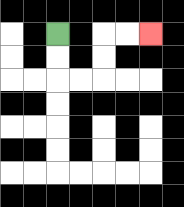{'start': '[2, 1]', 'end': '[6, 1]', 'path_directions': 'D,D,R,R,U,U,R,R', 'path_coordinates': '[[2, 1], [2, 2], [2, 3], [3, 3], [4, 3], [4, 2], [4, 1], [5, 1], [6, 1]]'}